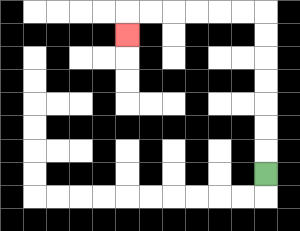{'start': '[11, 7]', 'end': '[5, 1]', 'path_directions': 'U,U,U,U,U,U,U,L,L,L,L,L,L,D', 'path_coordinates': '[[11, 7], [11, 6], [11, 5], [11, 4], [11, 3], [11, 2], [11, 1], [11, 0], [10, 0], [9, 0], [8, 0], [7, 0], [6, 0], [5, 0], [5, 1]]'}